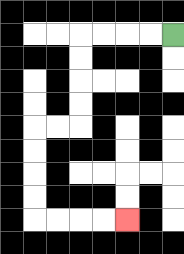{'start': '[7, 1]', 'end': '[5, 9]', 'path_directions': 'L,L,L,L,D,D,D,D,L,L,D,D,D,D,R,R,R,R', 'path_coordinates': '[[7, 1], [6, 1], [5, 1], [4, 1], [3, 1], [3, 2], [3, 3], [3, 4], [3, 5], [2, 5], [1, 5], [1, 6], [1, 7], [1, 8], [1, 9], [2, 9], [3, 9], [4, 9], [5, 9]]'}